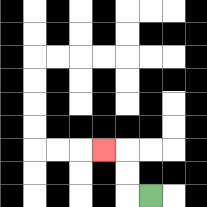{'start': '[6, 8]', 'end': '[4, 6]', 'path_directions': 'L,U,U,L', 'path_coordinates': '[[6, 8], [5, 8], [5, 7], [5, 6], [4, 6]]'}